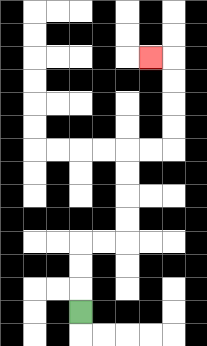{'start': '[3, 13]', 'end': '[6, 2]', 'path_directions': 'U,U,U,R,R,U,U,U,U,R,R,U,U,U,U,L', 'path_coordinates': '[[3, 13], [3, 12], [3, 11], [3, 10], [4, 10], [5, 10], [5, 9], [5, 8], [5, 7], [5, 6], [6, 6], [7, 6], [7, 5], [7, 4], [7, 3], [7, 2], [6, 2]]'}